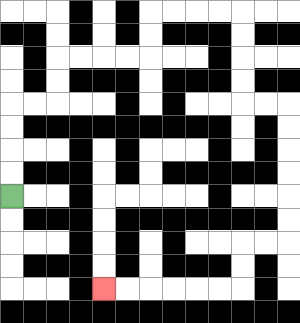{'start': '[0, 8]', 'end': '[4, 12]', 'path_directions': 'U,U,U,U,R,R,U,U,R,R,R,R,U,U,R,R,R,R,D,D,D,D,R,R,D,D,D,D,D,D,L,L,D,D,L,L,L,L,L,L', 'path_coordinates': '[[0, 8], [0, 7], [0, 6], [0, 5], [0, 4], [1, 4], [2, 4], [2, 3], [2, 2], [3, 2], [4, 2], [5, 2], [6, 2], [6, 1], [6, 0], [7, 0], [8, 0], [9, 0], [10, 0], [10, 1], [10, 2], [10, 3], [10, 4], [11, 4], [12, 4], [12, 5], [12, 6], [12, 7], [12, 8], [12, 9], [12, 10], [11, 10], [10, 10], [10, 11], [10, 12], [9, 12], [8, 12], [7, 12], [6, 12], [5, 12], [4, 12]]'}